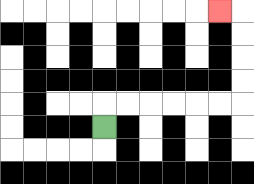{'start': '[4, 5]', 'end': '[9, 0]', 'path_directions': 'U,R,R,R,R,R,R,U,U,U,U,L', 'path_coordinates': '[[4, 5], [4, 4], [5, 4], [6, 4], [7, 4], [8, 4], [9, 4], [10, 4], [10, 3], [10, 2], [10, 1], [10, 0], [9, 0]]'}